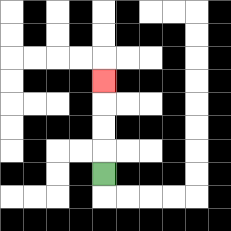{'start': '[4, 7]', 'end': '[4, 3]', 'path_directions': 'U,U,U,U', 'path_coordinates': '[[4, 7], [4, 6], [4, 5], [4, 4], [4, 3]]'}